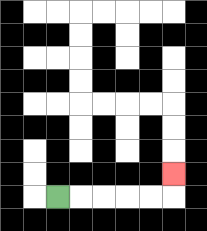{'start': '[2, 8]', 'end': '[7, 7]', 'path_directions': 'R,R,R,R,R,U', 'path_coordinates': '[[2, 8], [3, 8], [4, 8], [5, 8], [6, 8], [7, 8], [7, 7]]'}